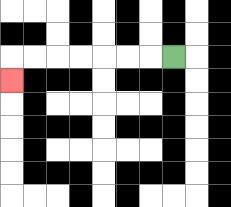{'start': '[7, 2]', 'end': '[0, 3]', 'path_directions': 'L,L,L,L,L,L,L,D', 'path_coordinates': '[[7, 2], [6, 2], [5, 2], [4, 2], [3, 2], [2, 2], [1, 2], [0, 2], [0, 3]]'}